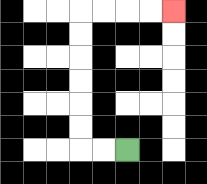{'start': '[5, 6]', 'end': '[7, 0]', 'path_directions': 'L,L,U,U,U,U,U,U,R,R,R,R', 'path_coordinates': '[[5, 6], [4, 6], [3, 6], [3, 5], [3, 4], [3, 3], [3, 2], [3, 1], [3, 0], [4, 0], [5, 0], [6, 0], [7, 0]]'}